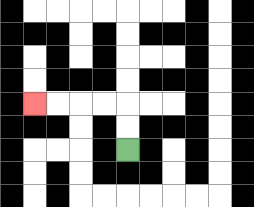{'start': '[5, 6]', 'end': '[1, 4]', 'path_directions': 'U,U,L,L,L,L', 'path_coordinates': '[[5, 6], [5, 5], [5, 4], [4, 4], [3, 4], [2, 4], [1, 4]]'}